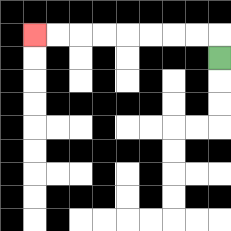{'start': '[9, 2]', 'end': '[1, 1]', 'path_directions': 'U,L,L,L,L,L,L,L,L', 'path_coordinates': '[[9, 2], [9, 1], [8, 1], [7, 1], [6, 1], [5, 1], [4, 1], [3, 1], [2, 1], [1, 1]]'}